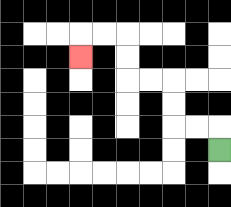{'start': '[9, 6]', 'end': '[3, 2]', 'path_directions': 'U,L,L,U,U,L,L,U,U,L,L,D', 'path_coordinates': '[[9, 6], [9, 5], [8, 5], [7, 5], [7, 4], [7, 3], [6, 3], [5, 3], [5, 2], [5, 1], [4, 1], [3, 1], [3, 2]]'}